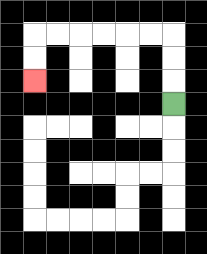{'start': '[7, 4]', 'end': '[1, 3]', 'path_directions': 'U,U,U,L,L,L,L,L,L,D,D', 'path_coordinates': '[[7, 4], [7, 3], [7, 2], [7, 1], [6, 1], [5, 1], [4, 1], [3, 1], [2, 1], [1, 1], [1, 2], [1, 3]]'}